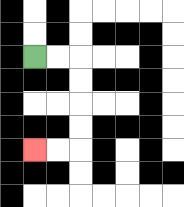{'start': '[1, 2]', 'end': '[1, 6]', 'path_directions': 'R,R,D,D,D,D,L,L', 'path_coordinates': '[[1, 2], [2, 2], [3, 2], [3, 3], [3, 4], [3, 5], [3, 6], [2, 6], [1, 6]]'}